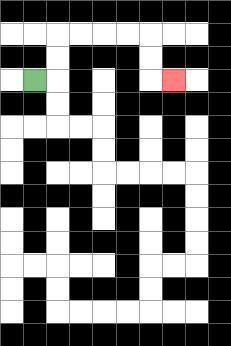{'start': '[1, 3]', 'end': '[7, 3]', 'path_directions': 'R,U,U,R,R,R,R,D,D,R', 'path_coordinates': '[[1, 3], [2, 3], [2, 2], [2, 1], [3, 1], [4, 1], [5, 1], [6, 1], [6, 2], [6, 3], [7, 3]]'}